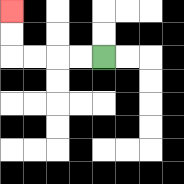{'start': '[4, 2]', 'end': '[0, 0]', 'path_directions': 'L,L,L,L,U,U', 'path_coordinates': '[[4, 2], [3, 2], [2, 2], [1, 2], [0, 2], [0, 1], [0, 0]]'}